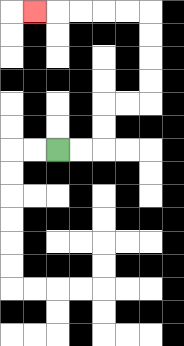{'start': '[2, 6]', 'end': '[1, 0]', 'path_directions': 'R,R,U,U,R,R,U,U,U,U,L,L,L,L,L', 'path_coordinates': '[[2, 6], [3, 6], [4, 6], [4, 5], [4, 4], [5, 4], [6, 4], [6, 3], [6, 2], [6, 1], [6, 0], [5, 0], [4, 0], [3, 0], [2, 0], [1, 0]]'}